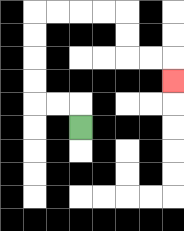{'start': '[3, 5]', 'end': '[7, 3]', 'path_directions': 'U,L,L,U,U,U,U,R,R,R,R,D,D,R,R,D', 'path_coordinates': '[[3, 5], [3, 4], [2, 4], [1, 4], [1, 3], [1, 2], [1, 1], [1, 0], [2, 0], [3, 0], [4, 0], [5, 0], [5, 1], [5, 2], [6, 2], [7, 2], [7, 3]]'}